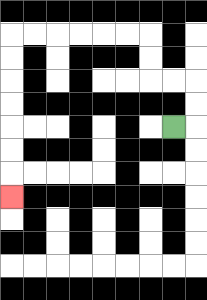{'start': '[7, 5]', 'end': '[0, 8]', 'path_directions': 'R,U,U,L,L,U,U,L,L,L,L,L,L,D,D,D,D,D,D,D', 'path_coordinates': '[[7, 5], [8, 5], [8, 4], [8, 3], [7, 3], [6, 3], [6, 2], [6, 1], [5, 1], [4, 1], [3, 1], [2, 1], [1, 1], [0, 1], [0, 2], [0, 3], [0, 4], [0, 5], [0, 6], [0, 7], [0, 8]]'}